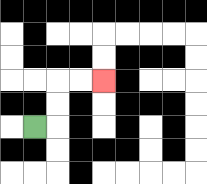{'start': '[1, 5]', 'end': '[4, 3]', 'path_directions': 'R,U,U,R,R', 'path_coordinates': '[[1, 5], [2, 5], [2, 4], [2, 3], [3, 3], [4, 3]]'}